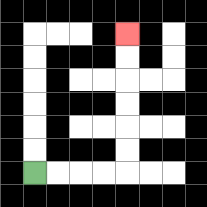{'start': '[1, 7]', 'end': '[5, 1]', 'path_directions': 'R,R,R,R,U,U,U,U,U,U', 'path_coordinates': '[[1, 7], [2, 7], [3, 7], [4, 7], [5, 7], [5, 6], [5, 5], [5, 4], [5, 3], [5, 2], [5, 1]]'}